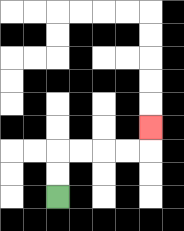{'start': '[2, 8]', 'end': '[6, 5]', 'path_directions': 'U,U,R,R,R,R,U', 'path_coordinates': '[[2, 8], [2, 7], [2, 6], [3, 6], [4, 6], [5, 6], [6, 6], [6, 5]]'}